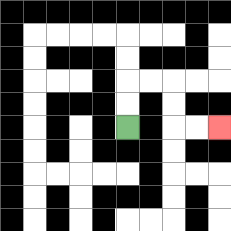{'start': '[5, 5]', 'end': '[9, 5]', 'path_directions': 'U,U,R,R,D,D,R,R', 'path_coordinates': '[[5, 5], [5, 4], [5, 3], [6, 3], [7, 3], [7, 4], [7, 5], [8, 5], [9, 5]]'}